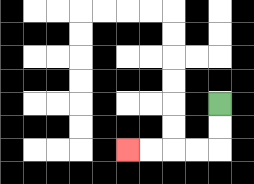{'start': '[9, 4]', 'end': '[5, 6]', 'path_directions': 'D,D,L,L,L,L', 'path_coordinates': '[[9, 4], [9, 5], [9, 6], [8, 6], [7, 6], [6, 6], [5, 6]]'}